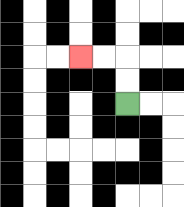{'start': '[5, 4]', 'end': '[3, 2]', 'path_directions': 'U,U,L,L', 'path_coordinates': '[[5, 4], [5, 3], [5, 2], [4, 2], [3, 2]]'}